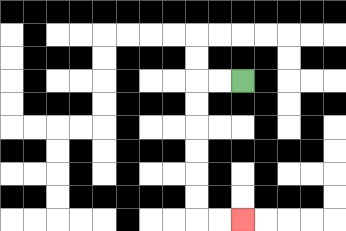{'start': '[10, 3]', 'end': '[10, 9]', 'path_directions': 'L,L,D,D,D,D,D,D,R,R', 'path_coordinates': '[[10, 3], [9, 3], [8, 3], [8, 4], [8, 5], [8, 6], [8, 7], [8, 8], [8, 9], [9, 9], [10, 9]]'}